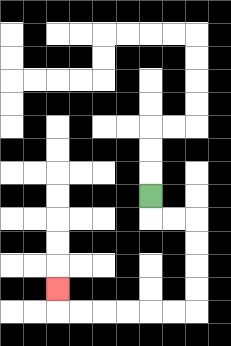{'start': '[6, 8]', 'end': '[2, 12]', 'path_directions': 'D,R,R,D,D,D,D,L,L,L,L,L,L,U', 'path_coordinates': '[[6, 8], [6, 9], [7, 9], [8, 9], [8, 10], [8, 11], [8, 12], [8, 13], [7, 13], [6, 13], [5, 13], [4, 13], [3, 13], [2, 13], [2, 12]]'}